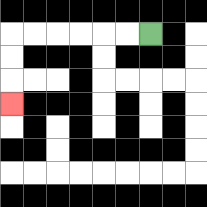{'start': '[6, 1]', 'end': '[0, 4]', 'path_directions': 'L,L,L,L,L,L,D,D,D', 'path_coordinates': '[[6, 1], [5, 1], [4, 1], [3, 1], [2, 1], [1, 1], [0, 1], [0, 2], [0, 3], [0, 4]]'}